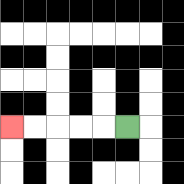{'start': '[5, 5]', 'end': '[0, 5]', 'path_directions': 'L,L,L,L,L', 'path_coordinates': '[[5, 5], [4, 5], [3, 5], [2, 5], [1, 5], [0, 5]]'}